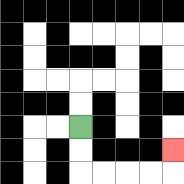{'start': '[3, 5]', 'end': '[7, 6]', 'path_directions': 'D,D,R,R,R,R,U', 'path_coordinates': '[[3, 5], [3, 6], [3, 7], [4, 7], [5, 7], [6, 7], [7, 7], [7, 6]]'}